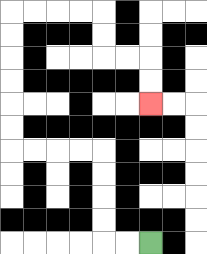{'start': '[6, 10]', 'end': '[6, 4]', 'path_directions': 'L,L,U,U,U,U,L,L,L,L,U,U,U,U,U,U,R,R,R,R,D,D,R,R,D,D', 'path_coordinates': '[[6, 10], [5, 10], [4, 10], [4, 9], [4, 8], [4, 7], [4, 6], [3, 6], [2, 6], [1, 6], [0, 6], [0, 5], [0, 4], [0, 3], [0, 2], [0, 1], [0, 0], [1, 0], [2, 0], [3, 0], [4, 0], [4, 1], [4, 2], [5, 2], [6, 2], [6, 3], [6, 4]]'}